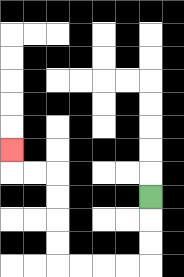{'start': '[6, 8]', 'end': '[0, 6]', 'path_directions': 'D,D,D,L,L,L,L,U,U,U,U,L,L,U', 'path_coordinates': '[[6, 8], [6, 9], [6, 10], [6, 11], [5, 11], [4, 11], [3, 11], [2, 11], [2, 10], [2, 9], [2, 8], [2, 7], [1, 7], [0, 7], [0, 6]]'}